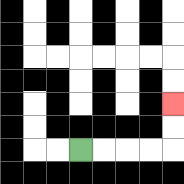{'start': '[3, 6]', 'end': '[7, 4]', 'path_directions': 'R,R,R,R,U,U', 'path_coordinates': '[[3, 6], [4, 6], [5, 6], [6, 6], [7, 6], [7, 5], [7, 4]]'}